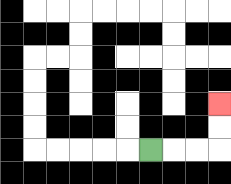{'start': '[6, 6]', 'end': '[9, 4]', 'path_directions': 'R,R,R,U,U', 'path_coordinates': '[[6, 6], [7, 6], [8, 6], [9, 6], [9, 5], [9, 4]]'}